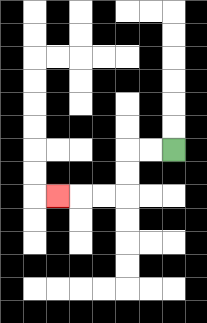{'start': '[7, 6]', 'end': '[2, 8]', 'path_directions': 'L,L,D,D,L,L,L', 'path_coordinates': '[[7, 6], [6, 6], [5, 6], [5, 7], [5, 8], [4, 8], [3, 8], [2, 8]]'}